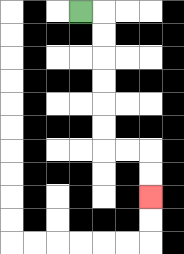{'start': '[3, 0]', 'end': '[6, 8]', 'path_directions': 'R,D,D,D,D,D,D,R,R,D,D', 'path_coordinates': '[[3, 0], [4, 0], [4, 1], [4, 2], [4, 3], [4, 4], [4, 5], [4, 6], [5, 6], [6, 6], [6, 7], [6, 8]]'}